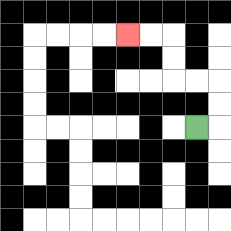{'start': '[8, 5]', 'end': '[5, 1]', 'path_directions': 'R,U,U,L,L,U,U,L,L', 'path_coordinates': '[[8, 5], [9, 5], [9, 4], [9, 3], [8, 3], [7, 3], [7, 2], [7, 1], [6, 1], [5, 1]]'}